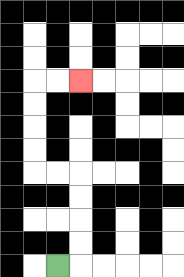{'start': '[2, 11]', 'end': '[3, 3]', 'path_directions': 'R,U,U,U,U,L,L,U,U,U,U,R,R', 'path_coordinates': '[[2, 11], [3, 11], [3, 10], [3, 9], [3, 8], [3, 7], [2, 7], [1, 7], [1, 6], [1, 5], [1, 4], [1, 3], [2, 3], [3, 3]]'}